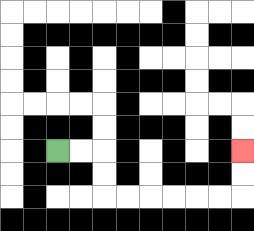{'start': '[2, 6]', 'end': '[10, 6]', 'path_directions': 'R,R,D,D,R,R,R,R,R,R,U,U', 'path_coordinates': '[[2, 6], [3, 6], [4, 6], [4, 7], [4, 8], [5, 8], [6, 8], [7, 8], [8, 8], [9, 8], [10, 8], [10, 7], [10, 6]]'}